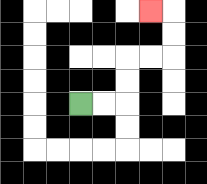{'start': '[3, 4]', 'end': '[6, 0]', 'path_directions': 'R,R,U,U,R,R,U,U,L', 'path_coordinates': '[[3, 4], [4, 4], [5, 4], [5, 3], [5, 2], [6, 2], [7, 2], [7, 1], [7, 0], [6, 0]]'}